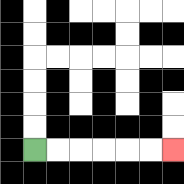{'start': '[1, 6]', 'end': '[7, 6]', 'path_directions': 'R,R,R,R,R,R', 'path_coordinates': '[[1, 6], [2, 6], [3, 6], [4, 6], [5, 6], [6, 6], [7, 6]]'}